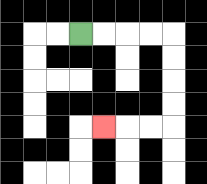{'start': '[3, 1]', 'end': '[4, 5]', 'path_directions': 'R,R,R,R,D,D,D,D,L,L,L', 'path_coordinates': '[[3, 1], [4, 1], [5, 1], [6, 1], [7, 1], [7, 2], [7, 3], [7, 4], [7, 5], [6, 5], [5, 5], [4, 5]]'}